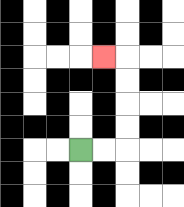{'start': '[3, 6]', 'end': '[4, 2]', 'path_directions': 'R,R,U,U,U,U,L', 'path_coordinates': '[[3, 6], [4, 6], [5, 6], [5, 5], [5, 4], [5, 3], [5, 2], [4, 2]]'}